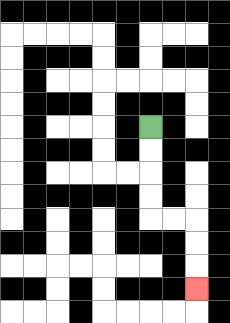{'start': '[6, 5]', 'end': '[8, 12]', 'path_directions': 'D,D,D,D,R,R,D,D,D', 'path_coordinates': '[[6, 5], [6, 6], [6, 7], [6, 8], [6, 9], [7, 9], [8, 9], [8, 10], [8, 11], [8, 12]]'}